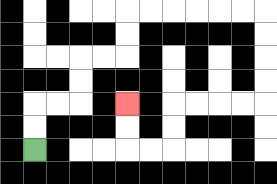{'start': '[1, 6]', 'end': '[5, 4]', 'path_directions': 'U,U,R,R,U,U,R,R,U,U,R,R,R,R,R,R,D,D,D,D,L,L,L,L,D,D,L,L,U,U', 'path_coordinates': '[[1, 6], [1, 5], [1, 4], [2, 4], [3, 4], [3, 3], [3, 2], [4, 2], [5, 2], [5, 1], [5, 0], [6, 0], [7, 0], [8, 0], [9, 0], [10, 0], [11, 0], [11, 1], [11, 2], [11, 3], [11, 4], [10, 4], [9, 4], [8, 4], [7, 4], [7, 5], [7, 6], [6, 6], [5, 6], [5, 5], [5, 4]]'}